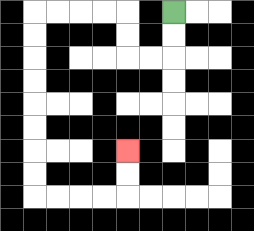{'start': '[7, 0]', 'end': '[5, 6]', 'path_directions': 'D,D,L,L,U,U,L,L,L,L,D,D,D,D,D,D,D,D,R,R,R,R,U,U', 'path_coordinates': '[[7, 0], [7, 1], [7, 2], [6, 2], [5, 2], [5, 1], [5, 0], [4, 0], [3, 0], [2, 0], [1, 0], [1, 1], [1, 2], [1, 3], [1, 4], [1, 5], [1, 6], [1, 7], [1, 8], [2, 8], [3, 8], [4, 8], [5, 8], [5, 7], [5, 6]]'}